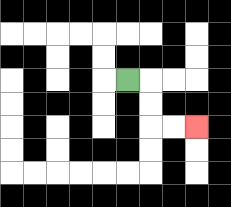{'start': '[5, 3]', 'end': '[8, 5]', 'path_directions': 'R,D,D,R,R', 'path_coordinates': '[[5, 3], [6, 3], [6, 4], [6, 5], [7, 5], [8, 5]]'}